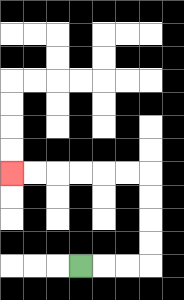{'start': '[3, 11]', 'end': '[0, 7]', 'path_directions': 'R,R,R,U,U,U,U,L,L,L,L,L,L', 'path_coordinates': '[[3, 11], [4, 11], [5, 11], [6, 11], [6, 10], [6, 9], [6, 8], [6, 7], [5, 7], [4, 7], [3, 7], [2, 7], [1, 7], [0, 7]]'}